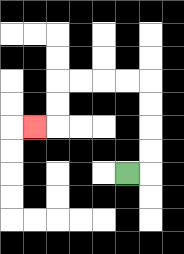{'start': '[5, 7]', 'end': '[1, 5]', 'path_directions': 'R,U,U,U,U,L,L,L,L,D,D,L', 'path_coordinates': '[[5, 7], [6, 7], [6, 6], [6, 5], [6, 4], [6, 3], [5, 3], [4, 3], [3, 3], [2, 3], [2, 4], [2, 5], [1, 5]]'}